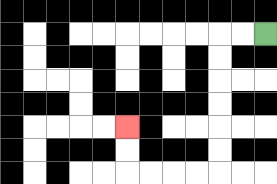{'start': '[11, 1]', 'end': '[5, 5]', 'path_directions': 'L,L,D,D,D,D,D,D,L,L,L,L,U,U', 'path_coordinates': '[[11, 1], [10, 1], [9, 1], [9, 2], [9, 3], [9, 4], [9, 5], [9, 6], [9, 7], [8, 7], [7, 7], [6, 7], [5, 7], [5, 6], [5, 5]]'}